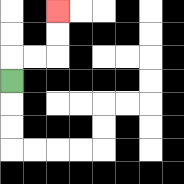{'start': '[0, 3]', 'end': '[2, 0]', 'path_directions': 'U,R,R,U,U', 'path_coordinates': '[[0, 3], [0, 2], [1, 2], [2, 2], [2, 1], [2, 0]]'}